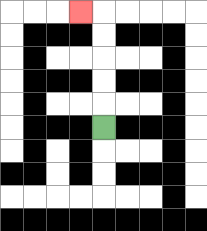{'start': '[4, 5]', 'end': '[3, 0]', 'path_directions': 'U,U,U,U,U,L', 'path_coordinates': '[[4, 5], [4, 4], [4, 3], [4, 2], [4, 1], [4, 0], [3, 0]]'}